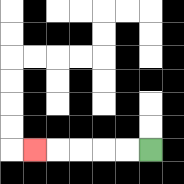{'start': '[6, 6]', 'end': '[1, 6]', 'path_directions': 'L,L,L,L,L', 'path_coordinates': '[[6, 6], [5, 6], [4, 6], [3, 6], [2, 6], [1, 6]]'}